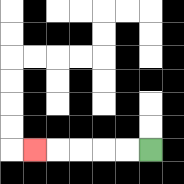{'start': '[6, 6]', 'end': '[1, 6]', 'path_directions': 'L,L,L,L,L', 'path_coordinates': '[[6, 6], [5, 6], [4, 6], [3, 6], [2, 6], [1, 6]]'}